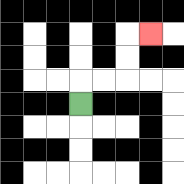{'start': '[3, 4]', 'end': '[6, 1]', 'path_directions': 'U,R,R,U,U,R', 'path_coordinates': '[[3, 4], [3, 3], [4, 3], [5, 3], [5, 2], [5, 1], [6, 1]]'}